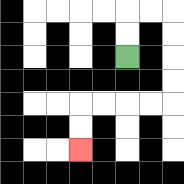{'start': '[5, 2]', 'end': '[3, 6]', 'path_directions': 'U,U,R,R,D,D,D,D,L,L,L,L,D,D', 'path_coordinates': '[[5, 2], [5, 1], [5, 0], [6, 0], [7, 0], [7, 1], [7, 2], [7, 3], [7, 4], [6, 4], [5, 4], [4, 4], [3, 4], [3, 5], [3, 6]]'}